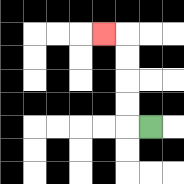{'start': '[6, 5]', 'end': '[4, 1]', 'path_directions': 'L,U,U,U,U,L', 'path_coordinates': '[[6, 5], [5, 5], [5, 4], [5, 3], [5, 2], [5, 1], [4, 1]]'}